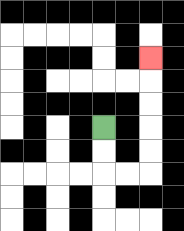{'start': '[4, 5]', 'end': '[6, 2]', 'path_directions': 'D,D,R,R,U,U,U,U,U', 'path_coordinates': '[[4, 5], [4, 6], [4, 7], [5, 7], [6, 7], [6, 6], [6, 5], [6, 4], [6, 3], [6, 2]]'}